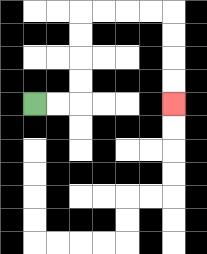{'start': '[1, 4]', 'end': '[7, 4]', 'path_directions': 'R,R,U,U,U,U,R,R,R,R,D,D,D,D', 'path_coordinates': '[[1, 4], [2, 4], [3, 4], [3, 3], [3, 2], [3, 1], [3, 0], [4, 0], [5, 0], [6, 0], [7, 0], [7, 1], [7, 2], [7, 3], [7, 4]]'}